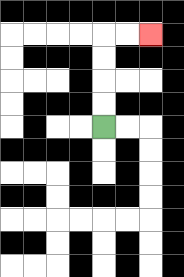{'start': '[4, 5]', 'end': '[6, 1]', 'path_directions': 'U,U,U,U,R,R', 'path_coordinates': '[[4, 5], [4, 4], [4, 3], [4, 2], [4, 1], [5, 1], [6, 1]]'}